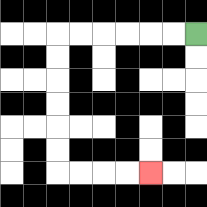{'start': '[8, 1]', 'end': '[6, 7]', 'path_directions': 'L,L,L,L,L,L,D,D,D,D,D,D,R,R,R,R', 'path_coordinates': '[[8, 1], [7, 1], [6, 1], [5, 1], [4, 1], [3, 1], [2, 1], [2, 2], [2, 3], [2, 4], [2, 5], [2, 6], [2, 7], [3, 7], [4, 7], [5, 7], [6, 7]]'}